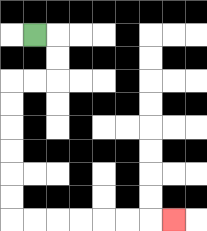{'start': '[1, 1]', 'end': '[7, 9]', 'path_directions': 'R,D,D,L,L,D,D,D,D,D,D,R,R,R,R,R,R,R', 'path_coordinates': '[[1, 1], [2, 1], [2, 2], [2, 3], [1, 3], [0, 3], [0, 4], [0, 5], [0, 6], [0, 7], [0, 8], [0, 9], [1, 9], [2, 9], [3, 9], [4, 9], [5, 9], [6, 9], [7, 9]]'}